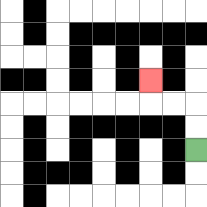{'start': '[8, 6]', 'end': '[6, 3]', 'path_directions': 'U,U,L,L,U', 'path_coordinates': '[[8, 6], [8, 5], [8, 4], [7, 4], [6, 4], [6, 3]]'}